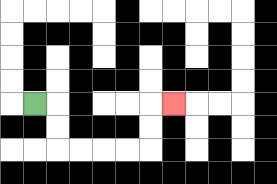{'start': '[1, 4]', 'end': '[7, 4]', 'path_directions': 'R,D,D,R,R,R,R,U,U,R', 'path_coordinates': '[[1, 4], [2, 4], [2, 5], [2, 6], [3, 6], [4, 6], [5, 6], [6, 6], [6, 5], [6, 4], [7, 4]]'}